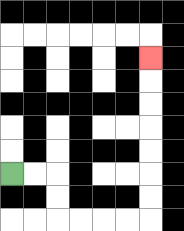{'start': '[0, 7]', 'end': '[6, 2]', 'path_directions': 'R,R,D,D,R,R,R,R,U,U,U,U,U,U,U', 'path_coordinates': '[[0, 7], [1, 7], [2, 7], [2, 8], [2, 9], [3, 9], [4, 9], [5, 9], [6, 9], [6, 8], [6, 7], [6, 6], [6, 5], [6, 4], [6, 3], [6, 2]]'}